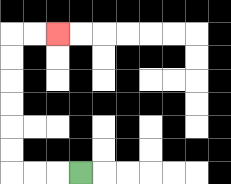{'start': '[3, 7]', 'end': '[2, 1]', 'path_directions': 'L,L,L,U,U,U,U,U,U,R,R', 'path_coordinates': '[[3, 7], [2, 7], [1, 7], [0, 7], [0, 6], [0, 5], [0, 4], [0, 3], [0, 2], [0, 1], [1, 1], [2, 1]]'}